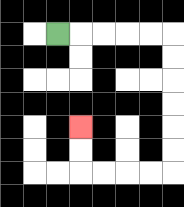{'start': '[2, 1]', 'end': '[3, 5]', 'path_directions': 'R,R,R,R,R,D,D,D,D,D,D,L,L,L,L,U,U', 'path_coordinates': '[[2, 1], [3, 1], [4, 1], [5, 1], [6, 1], [7, 1], [7, 2], [7, 3], [7, 4], [7, 5], [7, 6], [7, 7], [6, 7], [5, 7], [4, 7], [3, 7], [3, 6], [3, 5]]'}